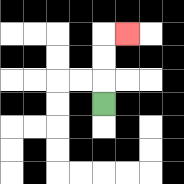{'start': '[4, 4]', 'end': '[5, 1]', 'path_directions': 'U,U,U,R', 'path_coordinates': '[[4, 4], [4, 3], [4, 2], [4, 1], [5, 1]]'}